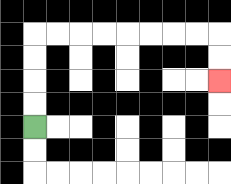{'start': '[1, 5]', 'end': '[9, 3]', 'path_directions': 'U,U,U,U,R,R,R,R,R,R,R,R,D,D', 'path_coordinates': '[[1, 5], [1, 4], [1, 3], [1, 2], [1, 1], [2, 1], [3, 1], [4, 1], [5, 1], [6, 1], [7, 1], [8, 1], [9, 1], [9, 2], [9, 3]]'}